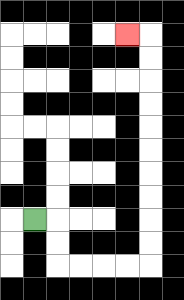{'start': '[1, 9]', 'end': '[5, 1]', 'path_directions': 'R,D,D,R,R,R,R,U,U,U,U,U,U,U,U,U,U,L', 'path_coordinates': '[[1, 9], [2, 9], [2, 10], [2, 11], [3, 11], [4, 11], [5, 11], [6, 11], [6, 10], [6, 9], [6, 8], [6, 7], [6, 6], [6, 5], [6, 4], [6, 3], [6, 2], [6, 1], [5, 1]]'}